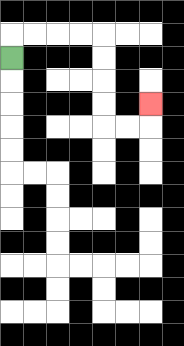{'start': '[0, 2]', 'end': '[6, 4]', 'path_directions': 'U,R,R,R,R,D,D,D,D,R,R,U', 'path_coordinates': '[[0, 2], [0, 1], [1, 1], [2, 1], [3, 1], [4, 1], [4, 2], [4, 3], [4, 4], [4, 5], [5, 5], [6, 5], [6, 4]]'}